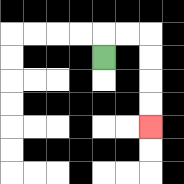{'start': '[4, 2]', 'end': '[6, 5]', 'path_directions': 'U,R,R,D,D,D,D', 'path_coordinates': '[[4, 2], [4, 1], [5, 1], [6, 1], [6, 2], [6, 3], [6, 4], [6, 5]]'}